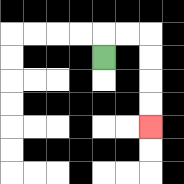{'start': '[4, 2]', 'end': '[6, 5]', 'path_directions': 'U,R,R,D,D,D,D', 'path_coordinates': '[[4, 2], [4, 1], [5, 1], [6, 1], [6, 2], [6, 3], [6, 4], [6, 5]]'}